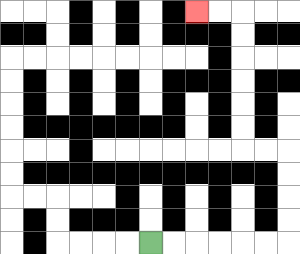{'start': '[6, 10]', 'end': '[8, 0]', 'path_directions': 'R,R,R,R,R,R,U,U,U,U,L,L,U,U,U,U,U,U,L,L', 'path_coordinates': '[[6, 10], [7, 10], [8, 10], [9, 10], [10, 10], [11, 10], [12, 10], [12, 9], [12, 8], [12, 7], [12, 6], [11, 6], [10, 6], [10, 5], [10, 4], [10, 3], [10, 2], [10, 1], [10, 0], [9, 0], [8, 0]]'}